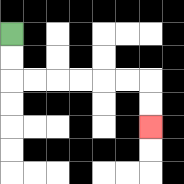{'start': '[0, 1]', 'end': '[6, 5]', 'path_directions': 'D,D,R,R,R,R,R,R,D,D', 'path_coordinates': '[[0, 1], [0, 2], [0, 3], [1, 3], [2, 3], [3, 3], [4, 3], [5, 3], [6, 3], [6, 4], [6, 5]]'}